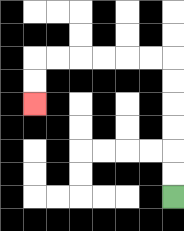{'start': '[7, 8]', 'end': '[1, 4]', 'path_directions': 'U,U,U,U,U,U,L,L,L,L,L,L,D,D', 'path_coordinates': '[[7, 8], [7, 7], [7, 6], [7, 5], [7, 4], [7, 3], [7, 2], [6, 2], [5, 2], [4, 2], [3, 2], [2, 2], [1, 2], [1, 3], [1, 4]]'}